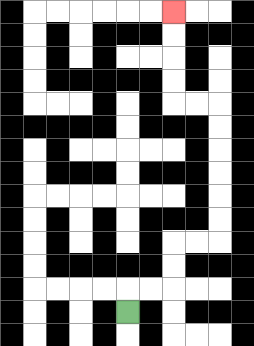{'start': '[5, 13]', 'end': '[7, 0]', 'path_directions': 'U,R,R,U,U,R,R,U,U,U,U,U,U,L,L,U,U,U,U', 'path_coordinates': '[[5, 13], [5, 12], [6, 12], [7, 12], [7, 11], [7, 10], [8, 10], [9, 10], [9, 9], [9, 8], [9, 7], [9, 6], [9, 5], [9, 4], [8, 4], [7, 4], [7, 3], [7, 2], [7, 1], [7, 0]]'}